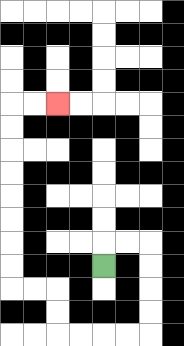{'start': '[4, 11]', 'end': '[2, 4]', 'path_directions': 'U,R,R,D,D,D,D,L,L,L,L,U,U,L,L,U,U,U,U,U,U,U,U,R,R', 'path_coordinates': '[[4, 11], [4, 10], [5, 10], [6, 10], [6, 11], [6, 12], [6, 13], [6, 14], [5, 14], [4, 14], [3, 14], [2, 14], [2, 13], [2, 12], [1, 12], [0, 12], [0, 11], [0, 10], [0, 9], [0, 8], [0, 7], [0, 6], [0, 5], [0, 4], [1, 4], [2, 4]]'}